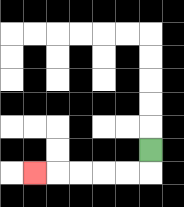{'start': '[6, 6]', 'end': '[1, 7]', 'path_directions': 'D,L,L,L,L,L', 'path_coordinates': '[[6, 6], [6, 7], [5, 7], [4, 7], [3, 7], [2, 7], [1, 7]]'}